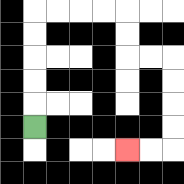{'start': '[1, 5]', 'end': '[5, 6]', 'path_directions': 'U,U,U,U,U,R,R,R,R,D,D,R,R,D,D,D,D,L,L', 'path_coordinates': '[[1, 5], [1, 4], [1, 3], [1, 2], [1, 1], [1, 0], [2, 0], [3, 0], [4, 0], [5, 0], [5, 1], [5, 2], [6, 2], [7, 2], [7, 3], [7, 4], [7, 5], [7, 6], [6, 6], [5, 6]]'}